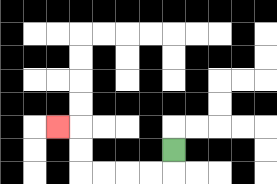{'start': '[7, 6]', 'end': '[2, 5]', 'path_directions': 'D,L,L,L,L,U,U,L', 'path_coordinates': '[[7, 6], [7, 7], [6, 7], [5, 7], [4, 7], [3, 7], [3, 6], [3, 5], [2, 5]]'}